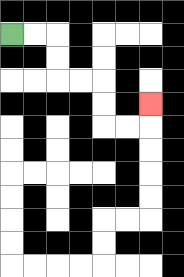{'start': '[0, 1]', 'end': '[6, 4]', 'path_directions': 'R,R,D,D,R,R,D,D,R,R,U', 'path_coordinates': '[[0, 1], [1, 1], [2, 1], [2, 2], [2, 3], [3, 3], [4, 3], [4, 4], [4, 5], [5, 5], [6, 5], [6, 4]]'}